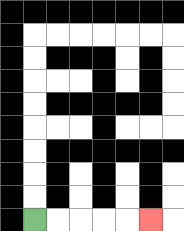{'start': '[1, 9]', 'end': '[6, 9]', 'path_directions': 'R,R,R,R,R', 'path_coordinates': '[[1, 9], [2, 9], [3, 9], [4, 9], [5, 9], [6, 9]]'}